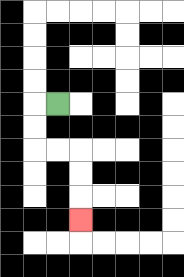{'start': '[2, 4]', 'end': '[3, 9]', 'path_directions': 'L,D,D,R,R,D,D,D', 'path_coordinates': '[[2, 4], [1, 4], [1, 5], [1, 6], [2, 6], [3, 6], [3, 7], [3, 8], [3, 9]]'}